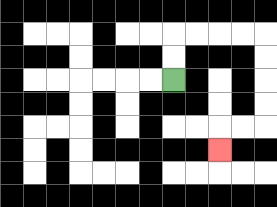{'start': '[7, 3]', 'end': '[9, 6]', 'path_directions': 'U,U,R,R,R,R,D,D,D,D,L,L,D', 'path_coordinates': '[[7, 3], [7, 2], [7, 1], [8, 1], [9, 1], [10, 1], [11, 1], [11, 2], [11, 3], [11, 4], [11, 5], [10, 5], [9, 5], [9, 6]]'}